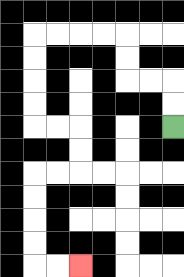{'start': '[7, 5]', 'end': '[3, 11]', 'path_directions': 'U,U,L,L,U,U,L,L,L,L,D,D,D,D,R,R,D,D,L,L,D,D,D,D,R,R', 'path_coordinates': '[[7, 5], [7, 4], [7, 3], [6, 3], [5, 3], [5, 2], [5, 1], [4, 1], [3, 1], [2, 1], [1, 1], [1, 2], [1, 3], [1, 4], [1, 5], [2, 5], [3, 5], [3, 6], [3, 7], [2, 7], [1, 7], [1, 8], [1, 9], [1, 10], [1, 11], [2, 11], [3, 11]]'}